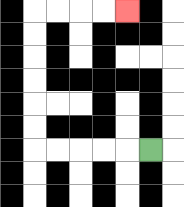{'start': '[6, 6]', 'end': '[5, 0]', 'path_directions': 'L,L,L,L,L,U,U,U,U,U,U,R,R,R,R', 'path_coordinates': '[[6, 6], [5, 6], [4, 6], [3, 6], [2, 6], [1, 6], [1, 5], [1, 4], [1, 3], [1, 2], [1, 1], [1, 0], [2, 0], [3, 0], [4, 0], [5, 0]]'}